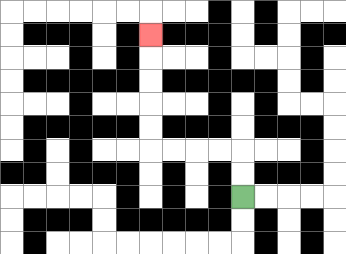{'start': '[10, 8]', 'end': '[6, 1]', 'path_directions': 'U,U,L,L,L,L,U,U,U,U,U', 'path_coordinates': '[[10, 8], [10, 7], [10, 6], [9, 6], [8, 6], [7, 6], [6, 6], [6, 5], [6, 4], [6, 3], [6, 2], [6, 1]]'}